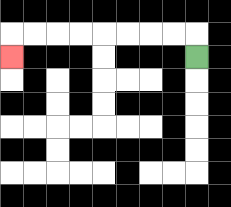{'start': '[8, 2]', 'end': '[0, 2]', 'path_directions': 'U,L,L,L,L,L,L,L,L,D', 'path_coordinates': '[[8, 2], [8, 1], [7, 1], [6, 1], [5, 1], [4, 1], [3, 1], [2, 1], [1, 1], [0, 1], [0, 2]]'}